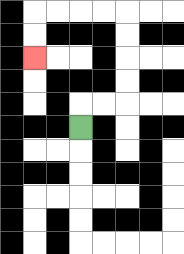{'start': '[3, 5]', 'end': '[1, 2]', 'path_directions': 'U,R,R,U,U,U,U,L,L,L,L,D,D', 'path_coordinates': '[[3, 5], [3, 4], [4, 4], [5, 4], [5, 3], [5, 2], [5, 1], [5, 0], [4, 0], [3, 0], [2, 0], [1, 0], [1, 1], [1, 2]]'}